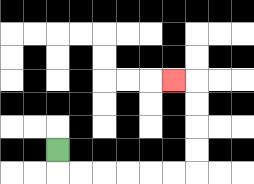{'start': '[2, 6]', 'end': '[7, 3]', 'path_directions': 'D,R,R,R,R,R,R,U,U,U,U,L', 'path_coordinates': '[[2, 6], [2, 7], [3, 7], [4, 7], [5, 7], [6, 7], [7, 7], [8, 7], [8, 6], [8, 5], [8, 4], [8, 3], [7, 3]]'}